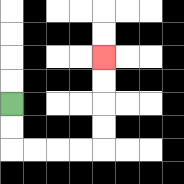{'start': '[0, 4]', 'end': '[4, 2]', 'path_directions': 'D,D,R,R,R,R,U,U,U,U', 'path_coordinates': '[[0, 4], [0, 5], [0, 6], [1, 6], [2, 6], [3, 6], [4, 6], [4, 5], [4, 4], [4, 3], [4, 2]]'}